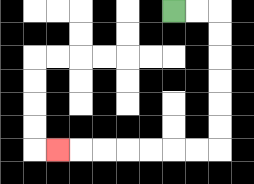{'start': '[7, 0]', 'end': '[2, 6]', 'path_directions': 'R,R,D,D,D,D,D,D,L,L,L,L,L,L,L', 'path_coordinates': '[[7, 0], [8, 0], [9, 0], [9, 1], [9, 2], [9, 3], [9, 4], [9, 5], [9, 6], [8, 6], [7, 6], [6, 6], [5, 6], [4, 6], [3, 6], [2, 6]]'}